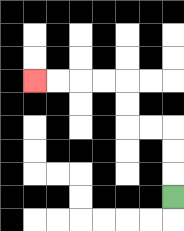{'start': '[7, 8]', 'end': '[1, 3]', 'path_directions': 'U,U,U,L,L,U,U,L,L,L,L', 'path_coordinates': '[[7, 8], [7, 7], [7, 6], [7, 5], [6, 5], [5, 5], [5, 4], [5, 3], [4, 3], [3, 3], [2, 3], [1, 3]]'}